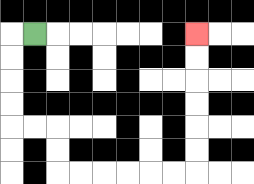{'start': '[1, 1]', 'end': '[8, 1]', 'path_directions': 'L,D,D,D,D,R,R,D,D,R,R,R,R,R,R,U,U,U,U,U,U', 'path_coordinates': '[[1, 1], [0, 1], [0, 2], [0, 3], [0, 4], [0, 5], [1, 5], [2, 5], [2, 6], [2, 7], [3, 7], [4, 7], [5, 7], [6, 7], [7, 7], [8, 7], [8, 6], [8, 5], [8, 4], [8, 3], [8, 2], [8, 1]]'}